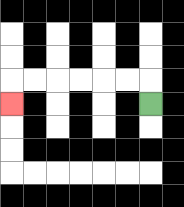{'start': '[6, 4]', 'end': '[0, 4]', 'path_directions': 'U,L,L,L,L,L,L,D', 'path_coordinates': '[[6, 4], [6, 3], [5, 3], [4, 3], [3, 3], [2, 3], [1, 3], [0, 3], [0, 4]]'}